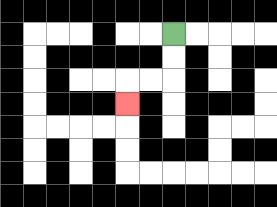{'start': '[7, 1]', 'end': '[5, 4]', 'path_directions': 'D,D,L,L,D', 'path_coordinates': '[[7, 1], [7, 2], [7, 3], [6, 3], [5, 3], [5, 4]]'}